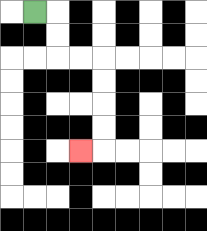{'start': '[1, 0]', 'end': '[3, 6]', 'path_directions': 'R,D,D,R,R,D,D,D,D,L', 'path_coordinates': '[[1, 0], [2, 0], [2, 1], [2, 2], [3, 2], [4, 2], [4, 3], [4, 4], [4, 5], [4, 6], [3, 6]]'}